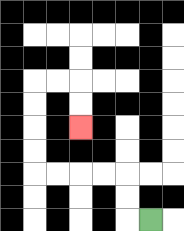{'start': '[6, 9]', 'end': '[3, 5]', 'path_directions': 'L,U,U,L,L,L,L,U,U,U,U,R,R,D,D', 'path_coordinates': '[[6, 9], [5, 9], [5, 8], [5, 7], [4, 7], [3, 7], [2, 7], [1, 7], [1, 6], [1, 5], [1, 4], [1, 3], [2, 3], [3, 3], [3, 4], [3, 5]]'}